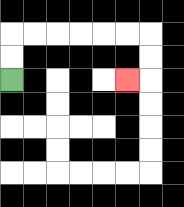{'start': '[0, 3]', 'end': '[5, 3]', 'path_directions': 'U,U,R,R,R,R,R,R,D,D,L', 'path_coordinates': '[[0, 3], [0, 2], [0, 1], [1, 1], [2, 1], [3, 1], [4, 1], [5, 1], [6, 1], [6, 2], [6, 3], [5, 3]]'}